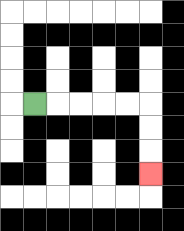{'start': '[1, 4]', 'end': '[6, 7]', 'path_directions': 'R,R,R,R,R,D,D,D', 'path_coordinates': '[[1, 4], [2, 4], [3, 4], [4, 4], [5, 4], [6, 4], [6, 5], [6, 6], [6, 7]]'}